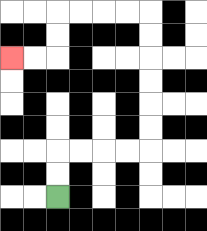{'start': '[2, 8]', 'end': '[0, 2]', 'path_directions': 'U,U,R,R,R,R,U,U,U,U,U,U,L,L,L,L,D,D,L,L', 'path_coordinates': '[[2, 8], [2, 7], [2, 6], [3, 6], [4, 6], [5, 6], [6, 6], [6, 5], [6, 4], [6, 3], [6, 2], [6, 1], [6, 0], [5, 0], [4, 0], [3, 0], [2, 0], [2, 1], [2, 2], [1, 2], [0, 2]]'}